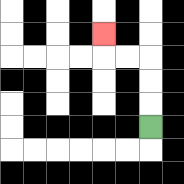{'start': '[6, 5]', 'end': '[4, 1]', 'path_directions': 'U,U,U,L,L,U', 'path_coordinates': '[[6, 5], [6, 4], [6, 3], [6, 2], [5, 2], [4, 2], [4, 1]]'}